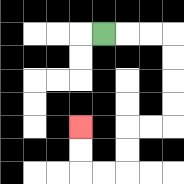{'start': '[4, 1]', 'end': '[3, 5]', 'path_directions': 'R,R,R,D,D,D,D,L,L,D,D,L,L,U,U', 'path_coordinates': '[[4, 1], [5, 1], [6, 1], [7, 1], [7, 2], [7, 3], [7, 4], [7, 5], [6, 5], [5, 5], [5, 6], [5, 7], [4, 7], [3, 7], [3, 6], [3, 5]]'}